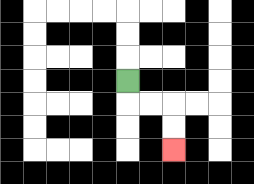{'start': '[5, 3]', 'end': '[7, 6]', 'path_directions': 'D,R,R,D,D', 'path_coordinates': '[[5, 3], [5, 4], [6, 4], [7, 4], [7, 5], [7, 6]]'}